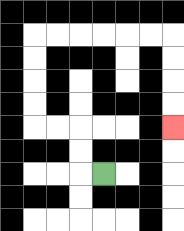{'start': '[4, 7]', 'end': '[7, 5]', 'path_directions': 'L,U,U,L,L,U,U,U,U,R,R,R,R,R,R,D,D,D,D', 'path_coordinates': '[[4, 7], [3, 7], [3, 6], [3, 5], [2, 5], [1, 5], [1, 4], [1, 3], [1, 2], [1, 1], [2, 1], [3, 1], [4, 1], [5, 1], [6, 1], [7, 1], [7, 2], [7, 3], [7, 4], [7, 5]]'}